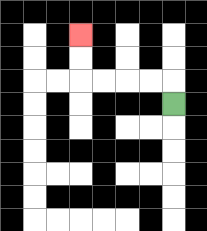{'start': '[7, 4]', 'end': '[3, 1]', 'path_directions': 'U,L,L,L,L,U,U', 'path_coordinates': '[[7, 4], [7, 3], [6, 3], [5, 3], [4, 3], [3, 3], [3, 2], [3, 1]]'}